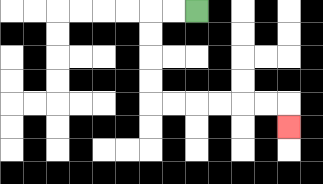{'start': '[8, 0]', 'end': '[12, 5]', 'path_directions': 'L,L,D,D,D,D,R,R,R,R,R,R,D', 'path_coordinates': '[[8, 0], [7, 0], [6, 0], [6, 1], [6, 2], [6, 3], [6, 4], [7, 4], [8, 4], [9, 4], [10, 4], [11, 4], [12, 4], [12, 5]]'}